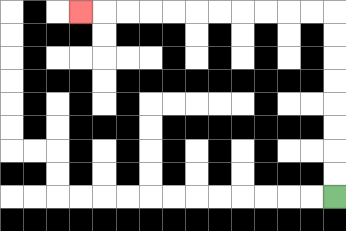{'start': '[14, 8]', 'end': '[3, 0]', 'path_directions': 'U,U,U,U,U,U,U,U,L,L,L,L,L,L,L,L,L,L,L', 'path_coordinates': '[[14, 8], [14, 7], [14, 6], [14, 5], [14, 4], [14, 3], [14, 2], [14, 1], [14, 0], [13, 0], [12, 0], [11, 0], [10, 0], [9, 0], [8, 0], [7, 0], [6, 0], [5, 0], [4, 0], [3, 0]]'}